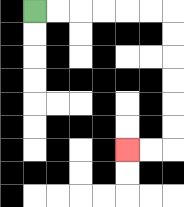{'start': '[1, 0]', 'end': '[5, 6]', 'path_directions': 'R,R,R,R,R,R,D,D,D,D,D,D,L,L', 'path_coordinates': '[[1, 0], [2, 0], [3, 0], [4, 0], [5, 0], [6, 0], [7, 0], [7, 1], [7, 2], [7, 3], [7, 4], [7, 5], [7, 6], [6, 6], [5, 6]]'}